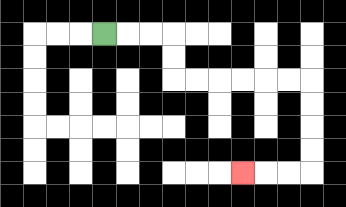{'start': '[4, 1]', 'end': '[10, 7]', 'path_directions': 'R,R,R,D,D,R,R,R,R,R,R,D,D,D,D,L,L,L', 'path_coordinates': '[[4, 1], [5, 1], [6, 1], [7, 1], [7, 2], [7, 3], [8, 3], [9, 3], [10, 3], [11, 3], [12, 3], [13, 3], [13, 4], [13, 5], [13, 6], [13, 7], [12, 7], [11, 7], [10, 7]]'}